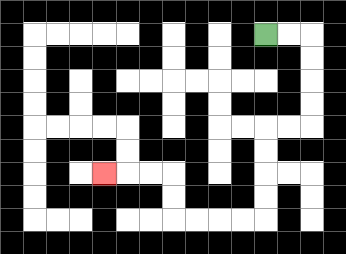{'start': '[11, 1]', 'end': '[4, 7]', 'path_directions': 'R,R,D,D,D,D,L,L,D,D,D,D,L,L,L,L,U,U,L,L,L', 'path_coordinates': '[[11, 1], [12, 1], [13, 1], [13, 2], [13, 3], [13, 4], [13, 5], [12, 5], [11, 5], [11, 6], [11, 7], [11, 8], [11, 9], [10, 9], [9, 9], [8, 9], [7, 9], [7, 8], [7, 7], [6, 7], [5, 7], [4, 7]]'}